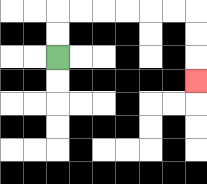{'start': '[2, 2]', 'end': '[8, 3]', 'path_directions': 'U,U,R,R,R,R,R,R,D,D,D', 'path_coordinates': '[[2, 2], [2, 1], [2, 0], [3, 0], [4, 0], [5, 0], [6, 0], [7, 0], [8, 0], [8, 1], [8, 2], [8, 3]]'}